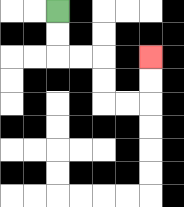{'start': '[2, 0]', 'end': '[6, 2]', 'path_directions': 'D,D,R,R,D,D,R,R,U,U', 'path_coordinates': '[[2, 0], [2, 1], [2, 2], [3, 2], [4, 2], [4, 3], [4, 4], [5, 4], [6, 4], [6, 3], [6, 2]]'}